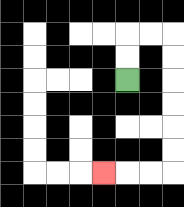{'start': '[5, 3]', 'end': '[4, 7]', 'path_directions': 'U,U,R,R,D,D,D,D,D,D,L,L,L', 'path_coordinates': '[[5, 3], [5, 2], [5, 1], [6, 1], [7, 1], [7, 2], [7, 3], [7, 4], [7, 5], [7, 6], [7, 7], [6, 7], [5, 7], [4, 7]]'}